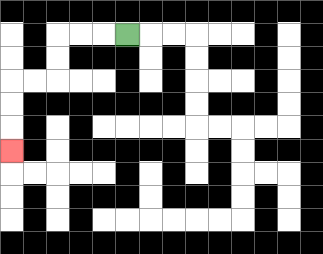{'start': '[5, 1]', 'end': '[0, 6]', 'path_directions': 'L,L,L,D,D,L,L,D,D,D', 'path_coordinates': '[[5, 1], [4, 1], [3, 1], [2, 1], [2, 2], [2, 3], [1, 3], [0, 3], [0, 4], [0, 5], [0, 6]]'}